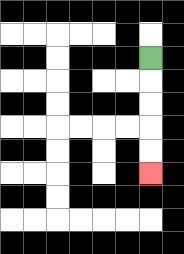{'start': '[6, 2]', 'end': '[6, 7]', 'path_directions': 'D,D,D,D,D', 'path_coordinates': '[[6, 2], [6, 3], [6, 4], [6, 5], [6, 6], [6, 7]]'}